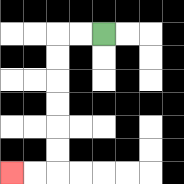{'start': '[4, 1]', 'end': '[0, 7]', 'path_directions': 'L,L,D,D,D,D,D,D,L,L', 'path_coordinates': '[[4, 1], [3, 1], [2, 1], [2, 2], [2, 3], [2, 4], [2, 5], [2, 6], [2, 7], [1, 7], [0, 7]]'}